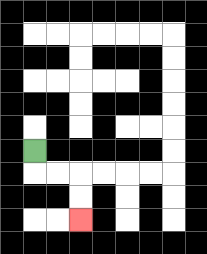{'start': '[1, 6]', 'end': '[3, 9]', 'path_directions': 'D,R,R,D,D', 'path_coordinates': '[[1, 6], [1, 7], [2, 7], [3, 7], [3, 8], [3, 9]]'}